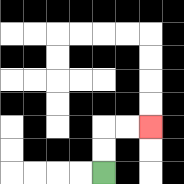{'start': '[4, 7]', 'end': '[6, 5]', 'path_directions': 'U,U,R,R', 'path_coordinates': '[[4, 7], [4, 6], [4, 5], [5, 5], [6, 5]]'}